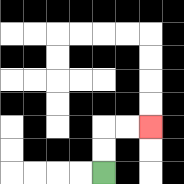{'start': '[4, 7]', 'end': '[6, 5]', 'path_directions': 'U,U,R,R', 'path_coordinates': '[[4, 7], [4, 6], [4, 5], [5, 5], [6, 5]]'}